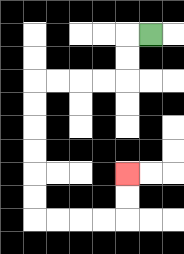{'start': '[6, 1]', 'end': '[5, 7]', 'path_directions': 'L,D,D,L,L,L,L,D,D,D,D,D,D,R,R,R,R,U,U', 'path_coordinates': '[[6, 1], [5, 1], [5, 2], [5, 3], [4, 3], [3, 3], [2, 3], [1, 3], [1, 4], [1, 5], [1, 6], [1, 7], [1, 8], [1, 9], [2, 9], [3, 9], [4, 9], [5, 9], [5, 8], [5, 7]]'}